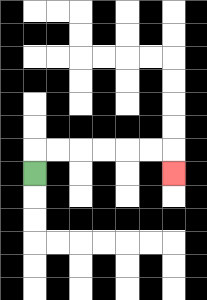{'start': '[1, 7]', 'end': '[7, 7]', 'path_directions': 'U,R,R,R,R,R,R,D', 'path_coordinates': '[[1, 7], [1, 6], [2, 6], [3, 6], [4, 6], [5, 6], [6, 6], [7, 6], [7, 7]]'}